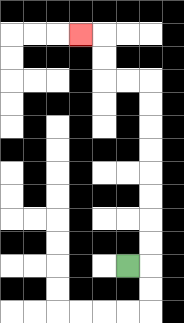{'start': '[5, 11]', 'end': '[3, 1]', 'path_directions': 'R,U,U,U,U,U,U,U,U,L,L,U,U,L', 'path_coordinates': '[[5, 11], [6, 11], [6, 10], [6, 9], [6, 8], [6, 7], [6, 6], [6, 5], [6, 4], [6, 3], [5, 3], [4, 3], [4, 2], [4, 1], [3, 1]]'}